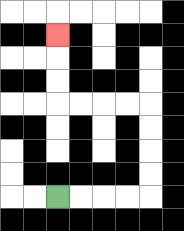{'start': '[2, 8]', 'end': '[2, 1]', 'path_directions': 'R,R,R,R,U,U,U,U,L,L,L,L,U,U,U', 'path_coordinates': '[[2, 8], [3, 8], [4, 8], [5, 8], [6, 8], [6, 7], [6, 6], [6, 5], [6, 4], [5, 4], [4, 4], [3, 4], [2, 4], [2, 3], [2, 2], [2, 1]]'}